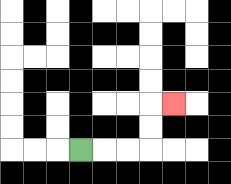{'start': '[3, 6]', 'end': '[7, 4]', 'path_directions': 'R,R,R,U,U,R', 'path_coordinates': '[[3, 6], [4, 6], [5, 6], [6, 6], [6, 5], [6, 4], [7, 4]]'}